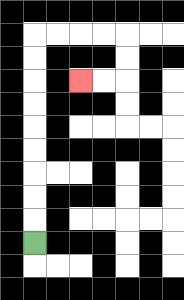{'start': '[1, 10]', 'end': '[3, 3]', 'path_directions': 'U,U,U,U,U,U,U,U,U,R,R,R,R,D,D,L,L', 'path_coordinates': '[[1, 10], [1, 9], [1, 8], [1, 7], [1, 6], [1, 5], [1, 4], [1, 3], [1, 2], [1, 1], [2, 1], [3, 1], [4, 1], [5, 1], [5, 2], [5, 3], [4, 3], [3, 3]]'}